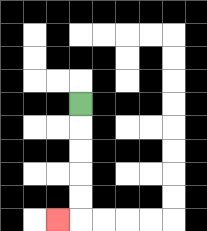{'start': '[3, 4]', 'end': '[2, 9]', 'path_directions': 'D,D,D,D,D,L', 'path_coordinates': '[[3, 4], [3, 5], [3, 6], [3, 7], [3, 8], [3, 9], [2, 9]]'}